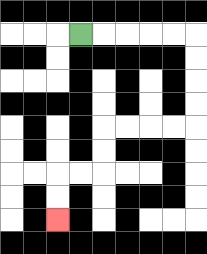{'start': '[3, 1]', 'end': '[2, 9]', 'path_directions': 'R,R,R,R,R,D,D,D,D,L,L,L,L,D,D,L,L,D,D', 'path_coordinates': '[[3, 1], [4, 1], [5, 1], [6, 1], [7, 1], [8, 1], [8, 2], [8, 3], [8, 4], [8, 5], [7, 5], [6, 5], [5, 5], [4, 5], [4, 6], [4, 7], [3, 7], [2, 7], [2, 8], [2, 9]]'}